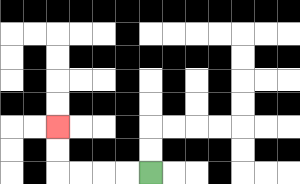{'start': '[6, 7]', 'end': '[2, 5]', 'path_directions': 'L,L,L,L,U,U', 'path_coordinates': '[[6, 7], [5, 7], [4, 7], [3, 7], [2, 7], [2, 6], [2, 5]]'}